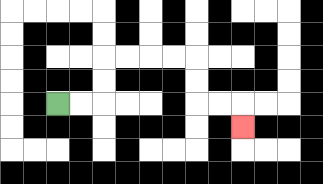{'start': '[2, 4]', 'end': '[10, 5]', 'path_directions': 'R,R,U,U,R,R,R,R,D,D,R,R,D', 'path_coordinates': '[[2, 4], [3, 4], [4, 4], [4, 3], [4, 2], [5, 2], [6, 2], [7, 2], [8, 2], [8, 3], [8, 4], [9, 4], [10, 4], [10, 5]]'}